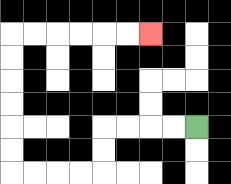{'start': '[8, 5]', 'end': '[6, 1]', 'path_directions': 'L,L,L,L,D,D,L,L,L,L,U,U,U,U,U,U,R,R,R,R,R,R', 'path_coordinates': '[[8, 5], [7, 5], [6, 5], [5, 5], [4, 5], [4, 6], [4, 7], [3, 7], [2, 7], [1, 7], [0, 7], [0, 6], [0, 5], [0, 4], [0, 3], [0, 2], [0, 1], [1, 1], [2, 1], [3, 1], [4, 1], [5, 1], [6, 1]]'}